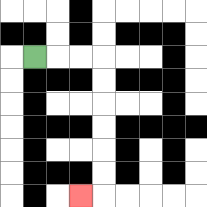{'start': '[1, 2]', 'end': '[3, 8]', 'path_directions': 'R,R,R,D,D,D,D,D,D,L', 'path_coordinates': '[[1, 2], [2, 2], [3, 2], [4, 2], [4, 3], [4, 4], [4, 5], [4, 6], [4, 7], [4, 8], [3, 8]]'}